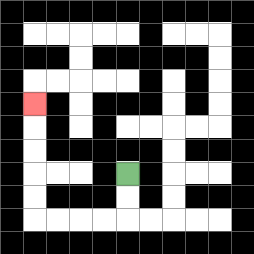{'start': '[5, 7]', 'end': '[1, 4]', 'path_directions': 'D,D,L,L,L,L,U,U,U,U,U', 'path_coordinates': '[[5, 7], [5, 8], [5, 9], [4, 9], [3, 9], [2, 9], [1, 9], [1, 8], [1, 7], [1, 6], [1, 5], [1, 4]]'}